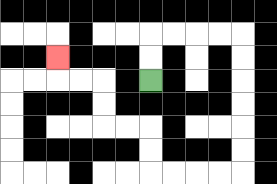{'start': '[6, 3]', 'end': '[2, 2]', 'path_directions': 'U,U,R,R,R,R,D,D,D,D,D,D,L,L,L,L,U,U,L,L,U,U,L,L,U', 'path_coordinates': '[[6, 3], [6, 2], [6, 1], [7, 1], [8, 1], [9, 1], [10, 1], [10, 2], [10, 3], [10, 4], [10, 5], [10, 6], [10, 7], [9, 7], [8, 7], [7, 7], [6, 7], [6, 6], [6, 5], [5, 5], [4, 5], [4, 4], [4, 3], [3, 3], [2, 3], [2, 2]]'}